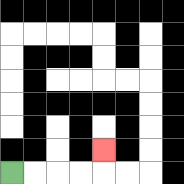{'start': '[0, 7]', 'end': '[4, 6]', 'path_directions': 'R,R,R,R,U', 'path_coordinates': '[[0, 7], [1, 7], [2, 7], [3, 7], [4, 7], [4, 6]]'}